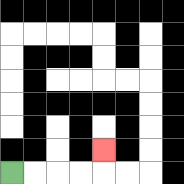{'start': '[0, 7]', 'end': '[4, 6]', 'path_directions': 'R,R,R,R,U', 'path_coordinates': '[[0, 7], [1, 7], [2, 7], [3, 7], [4, 7], [4, 6]]'}